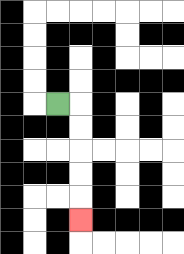{'start': '[2, 4]', 'end': '[3, 9]', 'path_directions': 'R,D,D,D,D,D', 'path_coordinates': '[[2, 4], [3, 4], [3, 5], [3, 6], [3, 7], [3, 8], [3, 9]]'}